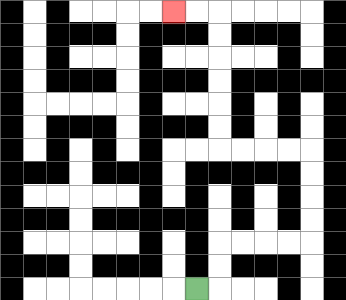{'start': '[8, 12]', 'end': '[7, 0]', 'path_directions': 'R,U,U,R,R,R,R,U,U,U,U,L,L,L,L,U,U,U,U,U,U,L,L', 'path_coordinates': '[[8, 12], [9, 12], [9, 11], [9, 10], [10, 10], [11, 10], [12, 10], [13, 10], [13, 9], [13, 8], [13, 7], [13, 6], [12, 6], [11, 6], [10, 6], [9, 6], [9, 5], [9, 4], [9, 3], [9, 2], [9, 1], [9, 0], [8, 0], [7, 0]]'}